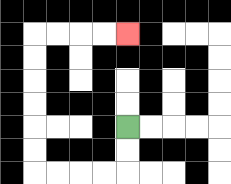{'start': '[5, 5]', 'end': '[5, 1]', 'path_directions': 'D,D,L,L,L,L,U,U,U,U,U,U,R,R,R,R', 'path_coordinates': '[[5, 5], [5, 6], [5, 7], [4, 7], [3, 7], [2, 7], [1, 7], [1, 6], [1, 5], [1, 4], [1, 3], [1, 2], [1, 1], [2, 1], [3, 1], [4, 1], [5, 1]]'}